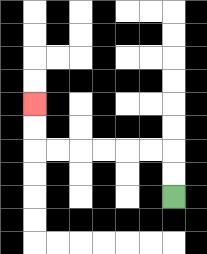{'start': '[7, 8]', 'end': '[1, 4]', 'path_directions': 'U,U,L,L,L,L,L,L,U,U', 'path_coordinates': '[[7, 8], [7, 7], [7, 6], [6, 6], [5, 6], [4, 6], [3, 6], [2, 6], [1, 6], [1, 5], [1, 4]]'}